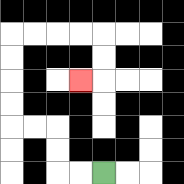{'start': '[4, 7]', 'end': '[3, 3]', 'path_directions': 'L,L,U,U,L,L,U,U,U,U,R,R,R,R,D,D,L', 'path_coordinates': '[[4, 7], [3, 7], [2, 7], [2, 6], [2, 5], [1, 5], [0, 5], [0, 4], [0, 3], [0, 2], [0, 1], [1, 1], [2, 1], [3, 1], [4, 1], [4, 2], [4, 3], [3, 3]]'}